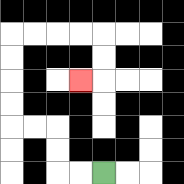{'start': '[4, 7]', 'end': '[3, 3]', 'path_directions': 'L,L,U,U,L,L,U,U,U,U,R,R,R,R,D,D,L', 'path_coordinates': '[[4, 7], [3, 7], [2, 7], [2, 6], [2, 5], [1, 5], [0, 5], [0, 4], [0, 3], [0, 2], [0, 1], [1, 1], [2, 1], [3, 1], [4, 1], [4, 2], [4, 3], [3, 3]]'}